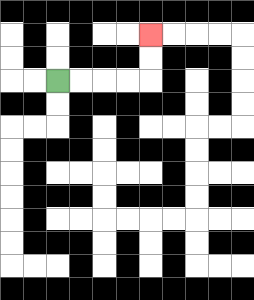{'start': '[2, 3]', 'end': '[6, 1]', 'path_directions': 'R,R,R,R,U,U', 'path_coordinates': '[[2, 3], [3, 3], [4, 3], [5, 3], [6, 3], [6, 2], [6, 1]]'}